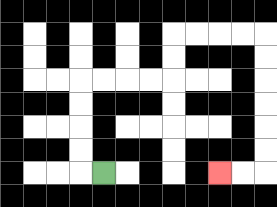{'start': '[4, 7]', 'end': '[9, 7]', 'path_directions': 'L,U,U,U,U,R,R,R,R,U,U,R,R,R,R,D,D,D,D,D,D,L,L', 'path_coordinates': '[[4, 7], [3, 7], [3, 6], [3, 5], [3, 4], [3, 3], [4, 3], [5, 3], [6, 3], [7, 3], [7, 2], [7, 1], [8, 1], [9, 1], [10, 1], [11, 1], [11, 2], [11, 3], [11, 4], [11, 5], [11, 6], [11, 7], [10, 7], [9, 7]]'}